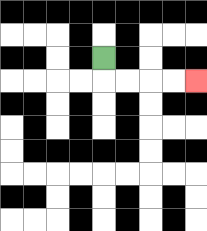{'start': '[4, 2]', 'end': '[8, 3]', 'path_directions': 'D,R,R,R,R', 'path_coordinates': '[[4, 2], [4, 3], [5, 3], [6, 3], [7, 3], [8, 3]]'}